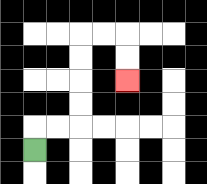{'start': '[1, 6]', 'end': '[5, 3]', 'path_directions': 'U,R,R,U,U,U,U,R,R,D,D', 'path_coordinates': '[[1, 6], [1, 5], [2, 5], [3, 5], [3, 4], [3, 3], [3, 2], [3, 1], [4, 1], [5, 1], [5, 2], [5, 3]]'}